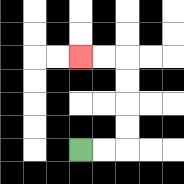{'start': '[3, 6]', 'end': '[3, 2]', 'path_directions': 'R,R,U,U,U,U,L,L', 'path_coordinates': '[[3, 6], [4, 6], [5, 6], [5, 5], [5, 4], [5, 3], [5, 2], [4, 2], [3, 2]]'}